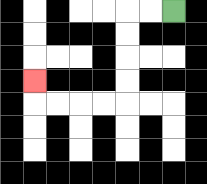{'start': '[7, 0]', 'end': '[1, 3]', 'path_directions': 'L,L,D,D,D,D,L,L,L,L,U', 'path_coordinates': '[[7, 0], [6, 0], [5, 0], [5, 1], [5, 2], [5, 3], [5, 4], [4, 4], [3, 4], [2, 4], [1, 4], [1, 3]]'}